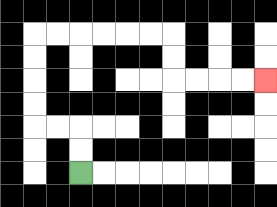{'start': '[3, 7]', 'end': '[11, 3]', 'path_directions': 'U,U,L,L,U,U,U,U,R,R,R,R,R,R,D,D,R,R,R,R', 'path_coordinates': '[[3, 7], [3, 6], [3, 5], [2, 5], [1, 5], [1, 4], [1, 3], [1, 2], [1, 1], [2, 1], [3, 1], [4, 1], [5, 1], [6, 1], [7, 1], [7, 2], [7, 3], [8, 3], [9, 3], [10, 3], [11, 3]]'}